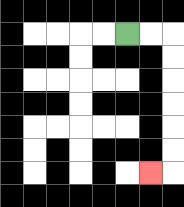{'start': '[5, 1]', 'end': '[6, 7]', 'path_directions': 'R,R,D,D,D,D,D,D,L', 'path_coordinates': '[[5, 1], [6, 1], [7, 1], [7, 2], [7, 3], [7, 4], [7, 5], [7, 6], [7, 7], [6, 7]]'}